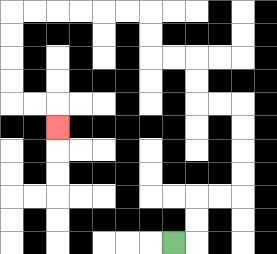{'start': '[7, 10]', 'end': '[2, 5]', 'path_directions': 'R,U,U,R,R,U,U,U,U,L,L,U,U,L,L,U,U,L,L,L,L,L,L,D,D,D,D,R,R,D', 'path_coordinates': '[[7, 10], [8, 10], [8, 9], [8, 8], [9, 8], [10, 8], [10, 7], [10, 6], [10, 5], [10, 4], [9, 4], [8, 4], [8, 3], [8, 2], [7, 2], [6, 2], [6, 1], [6, 0], [5, 0], [4, 0], [3, 0], [2, 0], [1, 0], [0, 0], [0, 1], [0, 2], [0, 3], [0, 4], [1, 4], [2, 4], [2, 5]]'}